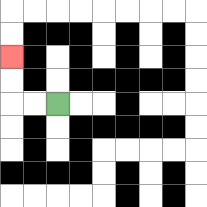{'start': '[2, 4]', 'end': '[0, 2]', 'path_directions': 'L,L,U,U', 'path_coordinates': '[[2, 4], [1, 4], [0, 4], [0, 3], [0, 2]]'}